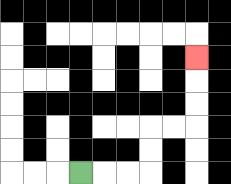{'start': '[3, 7]', 'end': '[8, 2]', 'path_directions': 'R,R,R,U,U,R,R,U,U,U', 'path_coordinates': '[[3, 7], [4, 7], [5, 7], [6, 7], [6, 6], [6, 5], [7, 5], [8, 5], [8, 4], [8, 3], [8, 2]]'}